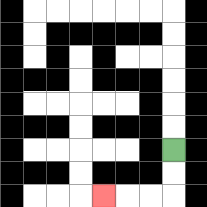{'start': '[7, 6]', 'end': '[4, 8]', 'path_directions': 'D,D,L,L,L', 'path_coordinates': '[[7, 6], [7, 7], [7, 8], [6, 8], [5, 8], [4, 8]]'}